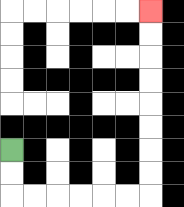{'start': '[0, 6]', 'end': '[6, 0]', 'path_directions': 'D,D,R,R,R,R,R,R,U,U,U,U,U,U,U,U', 'path_coordinates': '[[0, 6], [0, 7], [0, 8], [1, 8], [2, 8], [3, 8], [4, 8], [5, 8], [6, 8], [6, 7], [6, 6], [6, 5], [6, 4], [6, 3], [6, 2], [6, 1], [6, 0]]'}